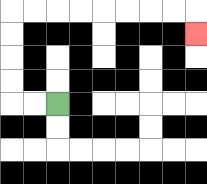{'start': '[2, 4]', 'end': '[8, 1]', 'path_directions': 'L,L,U,U,U,U,R,R,R,R,R,R,R,R,D', 'path_coordinates': '[[2, 4], [1, 4], [0, 4], [0, 3], [0, 2], [0, 1], [0, 0], [1, 0], [2, 0], [3, 0], [4, 0], [5, 0], [6, 0], [7, 0], [8, 0], [8, 1]]'}